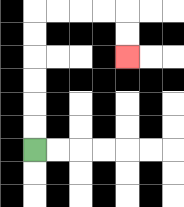{'start': '[1, 6]', 'end': '[5, 2]', 'path_directions': 'U,U,U,U,U,U,R,R,R,R,D,D', 'path_coordinates': '[[1, 6], [1, 5], [1, 4], [1, 3], [1, 2], [1, 1], [1, 0], [2, 0], [3, 0], [4, 0], [5, 0], [5, 1], [5, 2]]'}